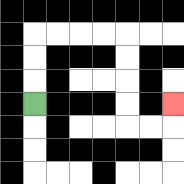{'start': '[1, 4]', 'end': '[7, 4]', 'path_directions': 'U,U,U,R,R,R,R,D,D,D,D,R,R,U', 'path_coordinates': '[[1, 4], [1, 3], [1, 2], [1, 1], [2, 1], [3, 1], [4, 1], [5, 1], [5, 2], [5, 3], [5, 4], [5, 5], [6, 5], [7, 5], [7, 4]]'}